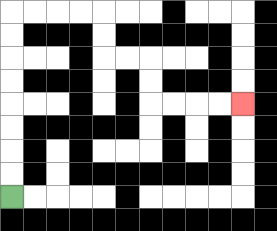{'start': '[0, 8]', 'end': '[10, 4]', 'path_directions': 'U,U,U,U,U,U,U,U,R,R,R,R,D,D,R,R,D,D,R,R,R,R', 'path_coordinates': '[[0, 8], [0, 7], [0, 6], [0, 5], [0, 4], [0, 3], [0, 2], [0, 1], [0, 0], [1, 0], [2, 0], [3, 0], [4, 0], [4, 1], [4, 2], [5, 2], [6, 2], [6, 3], [6, 4], [7, 4], [8, 4], [9, 4], [10, 4]]'}